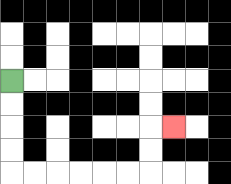{'start': '[0, 3]', 'end': '[7, 5]', 'path_directions': 'D,D,D,D,R,R,R,R,R,R,U,U,R', 'path_coordinates': '[[0, 3], [0, 4], [0, 5], [0, 6], [0, 7], [1, 7], [2, 7], [3, 7], [4, 7], [5, 7], [6, 7], [6, 6], [6, 5], [7, 5]]'}